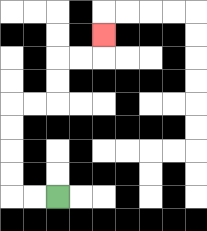{'start': '[2, 8]', 'end': '[4, 1]', 'path_directions': 'L,L,U,U,U,U,R,R,U,U,R,R,U', 'path_coordinates': '[[2, 8], [1, 8], [0, 8], [0, 7], [0, 6], [0, 5], [0, 4], [1, 4], [2, 4], [2, 3], [2, 2], [3, 2], [4, 2], [4, 1]]'}